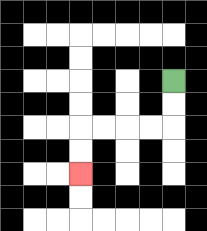{'start': '[7, 3]', 'end': '[3, 7]', 'path_directions': 'D,D,L,L,L,L,D,D', 'path_coordinates': '[[7, 3], [7, 4], [7, 5], [6, 5], [5, 5], [4, 5], [3, 5], [3, 6], [3, 7]]'}